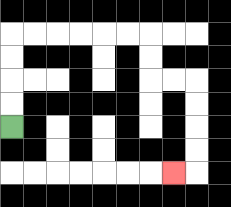{'start': '[0, 5]', 'end': '[7, 7]', 'path_directions': 'U,U,U,U,R,R,R,R,R,R,D,D,R,R,D,D,D,D,L', 'path_coordinates': '[[0, 5], [0, 4], [0, 3], [0, 2], [0, 1], [1, 1], [2, 1], [3, 1], [4, 1], [5, 1], [6, 1], [6, 2], [6, 3], [7, 3], [8, 3], [8, 4], [8, 5], [8, 6], [8, 7], [7, 7]]'}